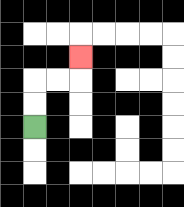{'start': '[1, 5]', 'end': '[3, 2]', 'path_directions': 'U,U,R,R,U', 'path_coordinates': '[[1, 5], [1, 4], [1, 3], [2, 3], [3, 3], [3, 2]]'}